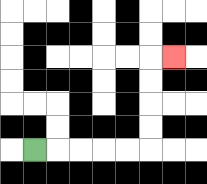{'start': '[1, 6]', 'end': '[7, 2]', 'path_directions': 'R,R,R,R,R,U,U,U,U,R', 'path_coordinates': '[[1, 6], [2, 6], [3, 6], [4, 6], [5, 6], [6, 6], [6, 5], [6, 4], [6, 3], [6, 2], [7, 2]]'}